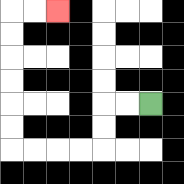{'start': '[6, 4]', 'end': '[2, 0]', 'path_directions': 'L,L,D,D,L,L,L,L,U,U,U,U,U,U,R,R', 'path_coordinates': '[[6, 4], [5, 4], [4, 4], [4, 5], [4, 6], [3, 6], [2, 6], [1, 6], [0, 6], [0, 5], [0, 4], [0, 3], [0, 2], [0, 1], [0, 0], [1, 0], [2, 0]]'}